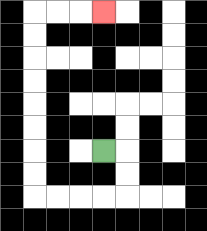{'start': '[4, 6]', 'end': '[4, 0]', 'path_directions': 'R,D,D,L,L,L,L,U,U,U,U,U,U,U,U,R,R,R', 'path_coordinates': '[[4, 6], [5, 6], [5, 7], [5, 8], [4, 8], [3, 8], [2, 8], [1, 8], [1, 7], [1, 6], [1, 5], [1, 4], [1, 3], [1, 2], [1, 1], [1, 0], [2, 0], [3, 0], [4, 0]]'}